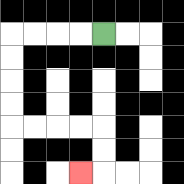{'start': '[4, 1]', 'end': '[3, 7]', 'path_directions': 'L,L,L,L,D,D,D,D,R,R,R,R,D,D,L', 'path_coordinates': '[[4, 1], [3, 1], [2, 1], [1, 1], [0, 1], [0, 2], [0, 3], [0, 4], [0, 5], [1, 5], [2, 5], [3, 5], [4, 5], [4, 6], [4, 7], [3, 7]]'}